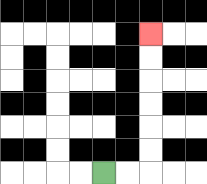{'start': '[4, 7]', 'end': '[6, 1]', 'path_directions': 'R,R,U,U,U,U,U,U', 'path_coordinates': '[[4, 7], [5, 7], [6, 7], [6, 6], [6, 5], [6, 4], [6, 3], [6, 2], [6, 1]]'}